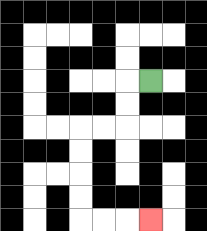{'start': '[6, 3]', 'end': '[6, 9]', 'path_directions': 'L,D,D,L,L,D,D,D,D,R,R,R', 'path_coordinates': '[[6, 3], [5, 3], [5, 4], [5, 5], [4, 5], [3, 5], [3, 6], [3, 7], [3, 8], [3, 9], [4, 9], [5, 9], [6, 9]]'}